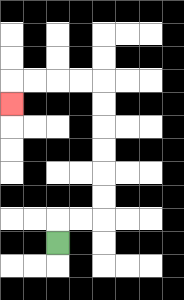{'start': '[2, 10]', 'end': '[0, 4]', 'path_directions': 'U,R,R,U,U,U,U,U,U,L,L,L,L,D', 'path_coordinates': '[[2, 10], [2, 9], [3, 9], [4, 9], [4, 8], [4, 7], [4, 6], [4, 5], [4, 4], [4, 3], [3, 3], [2, 3], [1, 3], [0, 3], [0, 4]]'}